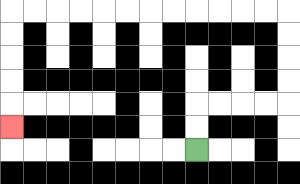{'start': '[8, 6]', 'end': '[0, 5]', 'path_directions': 'U,U,R,R,R,R,U,U,U,U,L,L,L,L,L,L,L,L,L,L,L,L,D,D,D,D,D', 'path_coordinates': '[[8, 6], [8, 5], [8, 4], [9, 4], [10, 4], [11, 4], [12, 4], [12, 3], [12, 2], [12, 1], [12, 0], [11, 0], [10, 0], [9, 0], [8, 0], [7, 0], [6, 0], [5, 0], [4, 0], [3, 0], [2, 0], [1, 0], [0, 0], [0, 1], [0, 2], [0, 3], [0, 4], [0, 5]]'}